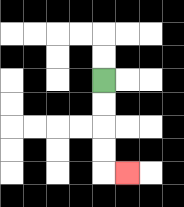{'start': '[4, 3]', 'end': '[5, 7]', 'path_directions': 'D,D,D,D,R', 'path_coordinates': '[[4, 3], [4, 4], [4, 5], [4, 6], [4, 7], [5, 7]]'}